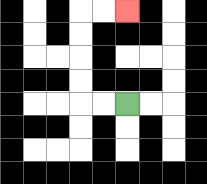{'start': '[5, 4]', 'end': '[5, 0]', 'path_directions': 'L,L,U,U,U,U,R,R', 'path_coordinates': '[[5, 4], [4, 4], [3, 4], [3, 3], [3, 2], [3, 1], [3, 0], [4, 0], [5, 0]]'}